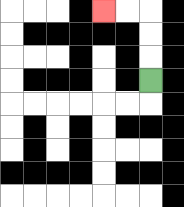{'start': '[6, 3]', 'end': '[4, 0]', 'path_directions': 'U,U,U,L,L', 'path_coordinates': '[[6, 3], [6, 2], [6, 1], [6, 0], [5, 0], [4, 0]]'}